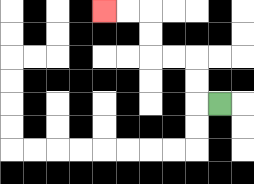{'start': '[9, 4]', 'end': '[4, 0]', 'path_directions': 'L,U,U,L,L,U,U,L,L', 'path_coordinates': '[[9, 4], [8, 4], [8, 3], [8, 2], [7, 2], [6, 2], [6, 1], [6, 0], [5, 0], [4, 0]]'}